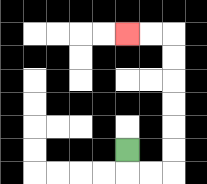{'start': '[5, 6]', 'end': '[5, 1]', 'path_directions': 'D,R,R,U,U,U,U,U,U,L,L', 'path_coordinates': '[[5, 6], [5, 7], [6, 7], [7, 7], [7, 6], [7, 5], [7, 4], [7, 3], [7, 2], [7, 1], [6, 1], [5, 1]]'}